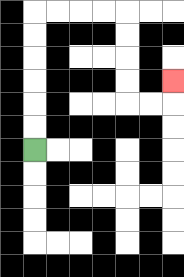{'start': '[1, 6]', 'end': '[7, 3]', 'path_directions': 'U,U,U,U,U,U,R,R,R,R,D,D,D,D,R,R,U', 'path_coordinates': '[[1, 6], [1, 5], [1, 4], [1, 3], [1, 2], [1, 1], [1, 0], [2, 0], [3, 0], [4, 0], [5, 0], [5, 1], [5, 2], [5, 3], [5, 4], [6, 4], [7, 4], [7, 3]]'}